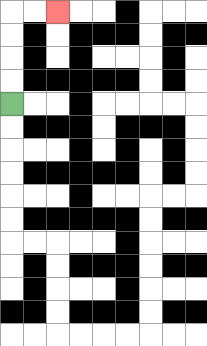{'start': '[0, 4]', 'end': '[2, 0]', 'path_directions': 'U,U,U,U,R,R', 'path_coordinates': '[[0, 4], [0, 3], [0, 2], [0, 1], [0, 0], [1, 0], [2, 0]]'}